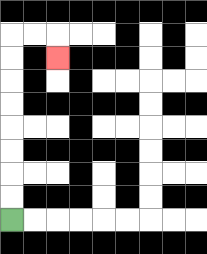{'start': '[0, 9]', 'end': '[2, 2]', 'path_directions': 'U,U,U,U,U,U,U,U,R,R,D', 'path_coordinates': '[[0, 9], [0, 8], [0, 7], [0, 6], [0, 5], [0, 4], [0, 3], [0, 2], [0, 1], [1, 1], [2, 1], [2, 2]]'}